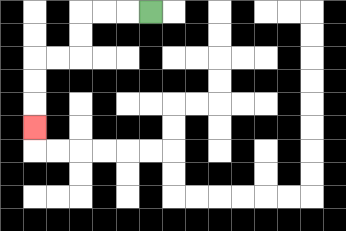{'start': '[6, 0]', 'end': '[1, 5]', 'path_directions': 'L,L,L,D,D,L,L,D,D,D', 'path_coordinates': '[[6, 0], [5, 0], [4, 0], [3, 0], [3, 1], [3, 2], [2, 2], [1, 2], [1, 3], [1, 4], [1, 5]]'}